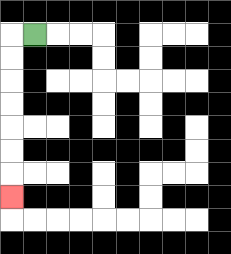{'start': '[1, 1]', 'end': '[0, 8]', 'path_directions': 'L,D,D,D,D,D,D,D', 'path_coordinates': '[[1, 1], [0, 1], [0, 2], [0, 3], [0, 4], [0, 5], [0, 6], [0, 7], [0, 8]]'}